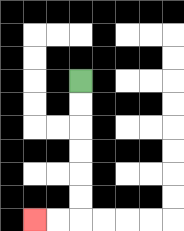{'start': '[3, 3]', 'end': '[1, 9]', 'path_directions': 'D,D,D,D,D,D,L,L', 'path_coordinates': '[[3, 3], [3, 4], [3, 5], [3, 6], [3, 7], [3, 8], [3, 9], [2, 9], [1, 9]]'}